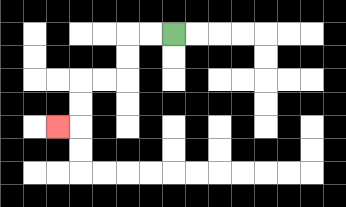{'start': '[7, 1]', 'end': '[2, 5]', 'path_directions': 'L,L,D,D,L,L,D,D,L', 'path_coordinates': '[[7, 1], [6, 1], [5, 1], [5, 2], [5, 3], [4, 3], [3, 3], [3, 4], [3, 5], [2, 5]]'}